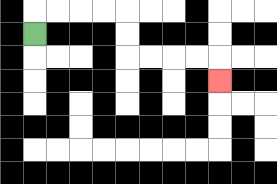{'start': '[1, 1]', 'end': '[9, 3]', 'path_directions': 'U,R,R,R,R,D,D,R,R,R,R,D', 'path_coordinates': '[[1, 1], [1, 0], [2, 0], [3, 0], [4, 0], [5, 0], [5, 1], [5, 2], [6, 2], [7, 2], [8, 2], [9, 2], [9, 3]]'}